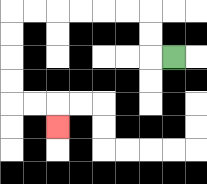{'start': '[7, 2]', 'end': '[2, 5]', 'path_directions': 'L,U,U,L,L,L,L,L,L,D,D,D,D,R,R,D', 'path_coordinates': '[[7, 2], [6, 2], [6, 1], [6, 0], [5, 0], [4, 0], [3, 0], [2, 0], [1, 0], [0, 0], [0, 1], [0, 2], [0, 3], [0, 4], [1, 4], [2, 4], [2, 5]]'}